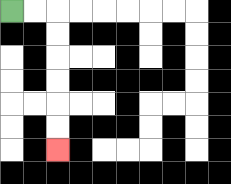{'start': '[0, 0]', 'end': '[2, 6]', 'path_directions': 'R,R,D,D,D,D,D,D', 'path_coordinates': '[[0, 0], [1, 0], [2, 0], [2, 1], [2, 2], [2, 3], [2, 4], [2, 5], [2, 6]]'}